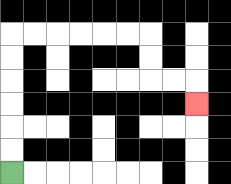{'start': '[0, 7]', 'end': '[8, 4]', 'path_directions': 'U,U,U,U,U,U,R,R,R,R,R,R,D,D,R,R,D', 'path_coordinates': '[[0, 7], [0, 6], [0, 5], [0, 4], [0, 3], [0, 2], [0, 1], [1, 1], [2, 1], [3, 1], [4, 1], [5, 1], [6, 1], [6, 2], [6, 3], [7, 3], [8, 3], [8, 4]]'}